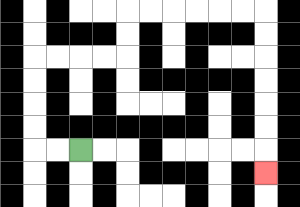{'start': '[3, 6]', 'end': '[11, 7]', 'path_directions': 'L,L,U,U,U,U,R,R,R,R,U,U,R,R,R,R,R,R,D,D,D,D,D,D,D', 'path_coordinates': '[[3, 6], [2, 6], [1, 6], [1, 5], [1, 4], [1, 3], [1, 2], [2, 2], [3, 2], [4, 2], [5, 2], [5, 1], [5, 0], [6, 0], [7, 0], [8, 0], [9, 0], [10, 0], [11, 0], [11, 1], [11, 2], [11, 3], [11, 4], [11, 5], [11, 6], [11, 7]]'}